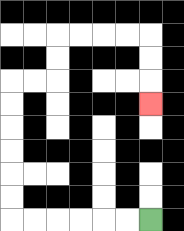{'start': '[6, 9]', 'end': '[6, 4]', 'path_directions': 'L,L,L,L,L,L,U,U,U,U,U,U,R,R,U,U,R,R,R,R,D,D,D', 'path_coordinates': '[[6, 9], [5, 9], [4, 9], [3, 9], [2, 9], [1, 9], [0, 9], [0, 8], [0, 7], [0, 6], [0, 5], [0, 4], [0, 3], [1, 3], [2, 3], [2, 2], [2, 1], [3, 1], [4, 1], [5, 1], [6, 1], [6, 2], [6, 3], [6, 4]]'}